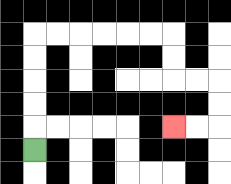{'start': '[1, 6]', 'end': '[7, 5]', 'path_directions': 'U,U,U,U,U,R,R,R,R,R,R,D,D,R,R,D,D,L,L', 'path_coordinates': '[[1, 6], [1, 5], [1, 4], [1, 3], [1, 2], [1, 1], [2, 1], [3, 1], [4, 1], [5, 1], [6, 1], [7, 1], [7, 2], [7, 3], [8, 3], [9, 3], [9, 4], [9, 5], [8, 5], [7, 5]]'}